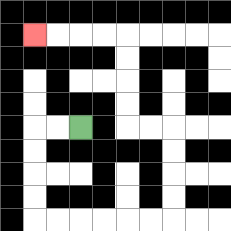{'start': '[3, 5]', 'end': '[1, 1]', 'path_directions': 'L,L,D,D,D,D,R,R,R,R,R,R,U,U,U,U,L,L,U,U,U,U,L,L,L,L', 'path_coordinates': '[[3, 5], [2, 5], [1, 5], [1, 6], [1, 7], [1, 8], [1, 9], [2, 9], [3, 9], [4, 9], [5, 9], [6, 9], [7, 9], [7, 8], [7, 7], [7, 6], [7, 5], [6, 5], [5, 5], [5, 4], [5, 3], [5, 2], [5, 1], [4, 1], [3, 1], [2, 1], [1, 1]]'}